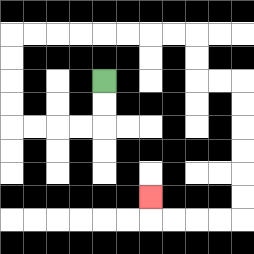{'start': '[4, 3]', 'end': '[6, 8]', 'path_directions': 'D,D,L,L,L,L,U,U,U,U,R,R,R,R,R,R,R,R,D,D,R,R,D,D,D,D,D,D,L,L,L,L,U', 'path_coordinates': '[[4, 3], [4, 4], [4, 5], [3, 5], [2, 5], [1, 5], [0, 5], [0, 4], [0, 3], [0, 2], [0, 1], [1, 1], [2, 1], [3, 1], [4, 1], [5, 1], [6, 1], [7, 1], [8, 1], [8, 2], [8, 3], [9, 3], [10, 3], [10, 4], [10, 5], [10, 6], [10, 7], [10, 8], [10, 9], [9, 9], [8, 9], [7, 9], [6, 9], [6, 8]]'}